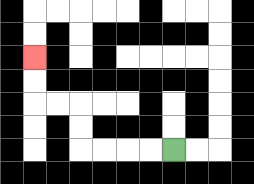{'start': '[7, 6]', 'end': '[1, 2]', 'path_directions': 'L,L,L,L,U,U,L,L,U,U', 'path_coordinates': '[[7, 6], [6, 6], [5, 6], [4, 6], [3, 6], [3, 5], [3, 4], [2, 4], [1, 4], [1, 3], [1, 2]]'}